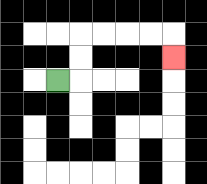{'start': '[2, 3]', 'end': '[7, 2]', 'path_directions': 'R,U,U,R,R,R,R,D', 'path_coordinates': '[[2, 3], [3, 3], [3, 2], [3, 1], [4, 1], [5, 1], [6, 1], [7, 1], [7, 2]]'}